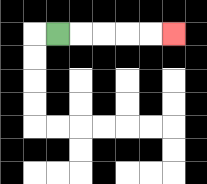{'start': '[2, 1]', 'end': '[7, 1]', 'path_directions': 'R,R,R,R,R', 'path_coordinates': '[[2, 1], [3, 1], [4, 1], [5, 1], [6, 1], [7, 1]]'}